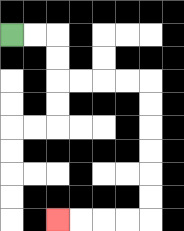{'start': '[0, 1]', 'end': '[2, 9]', 'path_directions': 'R,R,D,D,R,R,R,R,D,D,D,D,D,D,L,L,L,L', 'path_coordinates': '[[0, 1], [1, 1], [2, 1], [2, 2], [2, 3], [3, 3], [4, 3], [5, 3], [6, 3], [6, 4], [6, 5], [6, 6], [6, 7], [6, 8], [6, 9], [5, 9], [4, 9], [3, 9], [2, 9]]'}